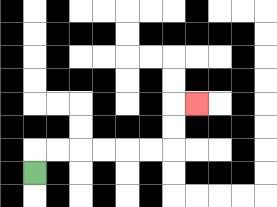{'start': '[1, 7]', 'end': '[8, 4]', 'path_directions': 'U,R,R,R,R,R,R,U,U,R', 'path_coordinates': '[[1, 7], [1, 6], [2, 6], [3, 6], [4, 6], [5, 6], [6, 6], [7, 6], [7, 5], [7, 4], [8, 4]]'}